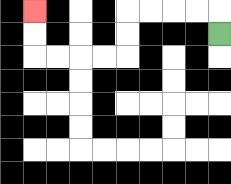{'start': '[9, 1]', 'end': '[1, 0]', 'path_directions': 'U,L,L,L,L,D,D,L,L,L,L,U,U', 'path_coordinates': '[[9, 1], [9, 0], [8, 0], [7, 0], [6, 0], [5, 0], [5, 1], [5, 2], [4, 2], [3, 2], [2, 2], [1, 2], [1, 1], [1, 0]]'}